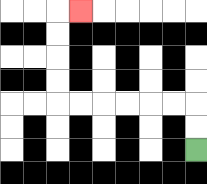{'start': '[8, 6]', 'end': '[3, 0]', 'path_directions': 'U,U,L,L,L,L,L,L,U,U,U,U,R', 'path_coordinates': '[[8, 6], [8, 5], [8, 4], [7, 4], [6, 4], [5, 4], [4, 4], [3, 4], [2, 4], [2, 3], [2, 2], [2, 1], [2, 0], [3, 0]]'}